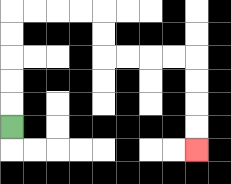{'start': '[0, 5]', 'end': '[8, 6]', 'path_directions': 'U,U,U,U,U,R,R,R,R,D,D,R,R,R,R,D,D,D,D', 'path_coordinates': '[[0, 5], [0, 4], [0, 3], [0, 2], [0, 1], [0, 0], [1, 0], [2, 0], [3, 0], [4, 0], [4, 1], [4, 2], [5, 2], [6, 2], [7, 2], [8, 2], [8, 3], [8, 4], [8, 5], [8, 6]]'}